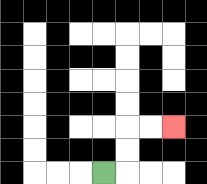{'start': '[4, 7]', 'end': '[7, 5]', 'path_directions': 'R,U,U,R,R', 'path_coordinates': '[[4, 7], [5, 7], [5, 6], [5, 5], [6, 5], [7, 5]]'}